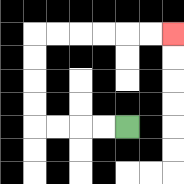{'start': '[5, 5]', 'end': '[7, 1]', 'path_directions': 'L,L,L,L,U,U,U,U,R,R,R,R,R,R', 'path_coordinates': '[[5, 5], [4, 5], [3, 5], [2, 5], [1, 5], [1, 4], [1, 3], [1, 2], [1, 1], [2, 1], [3, 1], [4, 1], [5, 1], [6, 1], [7, 1]]'}